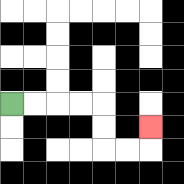{'start': '[0, 4]', 'end': '[6, 5]', 'path_directions': 'R,R,R,R,D,D,R,R,U', 'path_coordinates': '[[0, 4], [1, 4], [2, 4], [3, 4], [4, 4], [4, 5], [4, 6], [5, 6], [6, 6], [6, 5]]'}